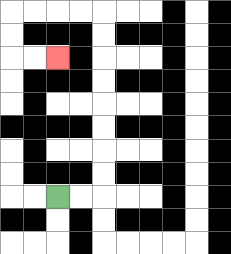{'start': '[2, 8]', 'end': '[2, 2]', 'path_directions': 'R,R,U,U,U,U,U,U,U,U,L,L,L,L,D,D,R,R', 'path_coordinates': '[[2, 8], [3, 8], [4, 8], [4, 7], [4, 6], [4, 5], [4, 4], [4, 3], [4, 2], [4, 1], [4, 0], [3, 0], [2, 0], [1, 0], [0, 0], [0, 1], [0, 2], [1, 2], [2, 2]]'}